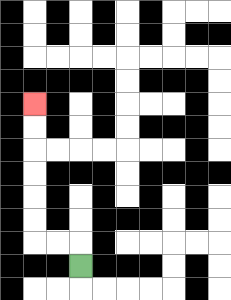{'start': '[3, 11]', 'end': '[1, 4]', 'path_directions': 'U,L,L,U,U,U,U,U,U', 'path_coordinates': '[[3, 11], [3, 10], [2, 10], [1, 10], [1, 9], [1, 8], [1, 7], [1, 6], [1, 5], [1, 4]]'}